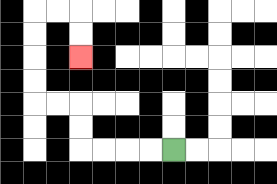{'start': '[7, 6]', 'end': '[3, 2]', 'path_directions': 'L,L,L,L,U,U,L,L,U,U,U,U,R,R,D,D', 'path_coordinates': '[[7, 6], [6, 6], [5, 6], [4, 6], [3, 6], [3, 5], [3, 4], [2, 4], [1, 4], [1, 3], [1, 2], [1, 1], [1, 0], [2, 0], [3, 0], [3, 1], [3, 2]]'}